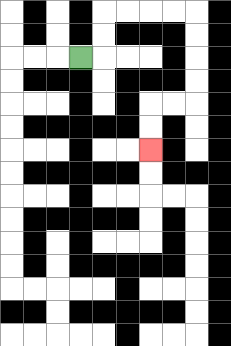{'start': '[3, 2]', 'end': '[6, 6]', 'path_directions': 'R,U,U,R,R,R,R,D,D,D,D,L,L,D,D', 'path_coordinates': '[[3, 2], [4, 2], [4, 1], [4, 0], [5, 0], [6, 0], [7, 0], [8, 0], [8, 1], [8, 2], [8, 3], [8, 4], [7, 4], [6, 4], [6, 5], [6, 6]]'}